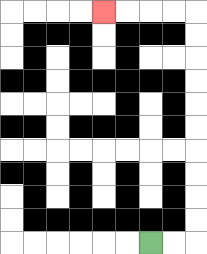{'start': '[6, 10]', 'end': '[4, 0]', 'path_directions': 'R,R,U,U,U,U,U,U,U,U,U,U,L,L,L,L', 'path_coordinates': '[[6, 10], [7, 10], [8, 10], [8, 9], [8, 8], [8, 7], [8, 6], [8, 5], [8, 4], [8, 3], [8, 2], [8, 1], [8, 0], [7, 0], [6, 0], [5, 0], [4, 0]]'}